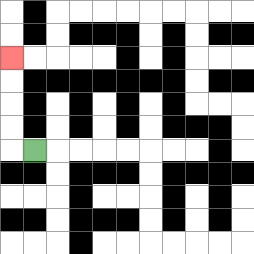{'start': '[1, 6]', 'end': '[0, 2]', 'path_directions': 'L,U,U,U,U', 'path_coordinates': '[[1, 6], [0, 6], [0, 5], [0, 4], [0, 3], [0, 2]]'}